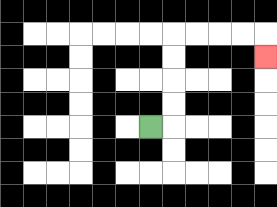{'start': '[6, 5]', 'end': '[11, 2]', 'path_directions': 'R,U,U,U,U,R,R,R,R,D', 'path_coordinates': '[[6, 5], [7, 5], [7, 4], [7, 3], [7, 2], [7, 1], [8, 1], [9, 1], [10, 1], [11, 1], [11, 2]]'}